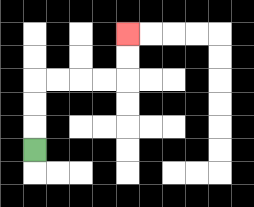{'start': '[1, 6]', 'end': '[5, 1]', 'path_directions': 'U,U,U,R,R,R,R,U,U', 'path_coordinates': '[[1, 6], [1, 5], [1, 4], [1, 3], [2, 3], [3, 3], [4, 3], [5, 3], [5, 2], [5, 1]]'}